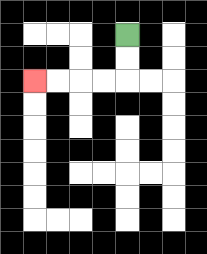{'start': '[5, 1]', 'end': '[1, 3]', 'path_directions': 'D,D,L,L,L,L', 'path_coordinates': '[[5, 1], [5, 2], [5, 3], [4, 3], [3, 3], [2, 3], [1, 3]]'}